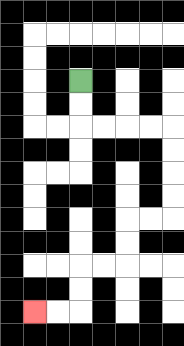{'start': '[3, 3]', 'end': '[1, 13]', 'path_directions': 'D,D,R,R,R,R,D,D,D,D,L,L,D,D,L,L,D,D,L,L', 'path_coordinates': '[[3, 3], [3, 4], [3, 5], [4, 5], [5, 5], [6, 5], [7, 5], [7, 6], [7, 7], [7, 8], [7, 9], [6, 9], [5, 9], [5, 10], [5, 11], [4, 11], [3, 11], [3, 12], [3, 13], [2, 13], [1, 13]]'}